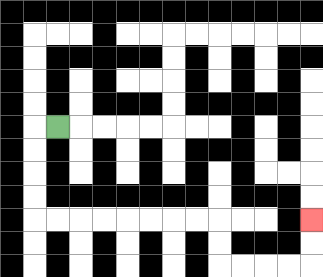{'start': '[2, 5]', 'end': '[13, 9]', 'path_directions': 'L,D,D,D,D,R,R,R,R,R,R,R,R,D,D,R,R,R,R,U,U', 'path_coordinates': '[[2, 5], [1, 5], [1, 6], [1, 7], [1, 8], [1, 9], [2, 9], [3, 9], [4, 9], [5, 9], [6, 9], [7, 9], [8, 9], [9, 9], [9, 10], [9, 11], [10, 11], [11, 11], [12, 11], [13, 11], [13, 10], [13, 9]]'}